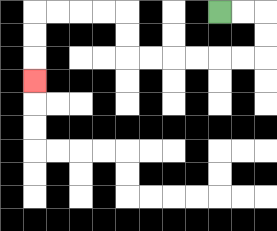{'start': '[9, 0]', 'end': '[1, 3]', 'path_directions': 'R,R,D,D,L,L,L,L,L,L,U,U,L,L,L,L,D,D,D', 'path_coordinates': '[[9, 0], [10, 0], [11, 0], [11, 1], [11, 2], [10, 2], [9, 2], [8, 2], [7, 2], [6, 2], [5, 2], [5, 1], [5, 0], [4, 0], [3, 0], [2, 0], [1, 0], [1, 1], [1, 2], [1, 3]]'}